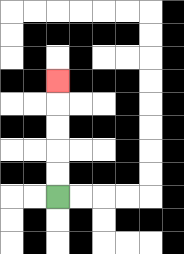{'start': '[2, 8]', 'end': '[2, 3]', 'path_directions': 'U,U,U,U,U', 'path_coordinates': '[[2, 8], [2, 7], [2, 6], [2, 5], [2, 4], [2, 3]]'}